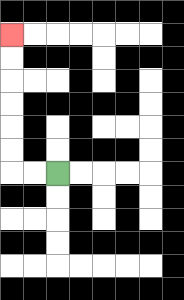{'start': '[2, 7]', 'end': '[0, 1]', 'path_directions': 'L,L,U,U,U,U,U,U', 'path_coordinates': '[[2, 7], [1, 7], [0, 7], [0, 6], [0, 5], [0, 4], [0, 3], [0, 2], [0, 1]]'}